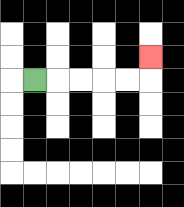{'start': '[1, 3]', 'end': '[6, 2]', 'path_directions': 'R,R,R,R,R,U', 'path_coordinates': '[[1, 3], [2, 3], [3, 3], [4, 3], [5, 3], [6, 3], [6, 2]]'}